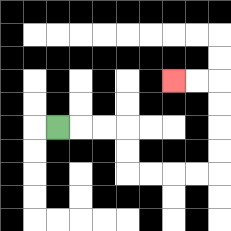{'start': '[2, 5]', 'end': '[7, 3]', 'path_directions': 'R,R,R,D,D,R,R,R,R,U,U,U,U,L,L', 'path_coordinates': '[[2, 5], [3, 5], [4, 5], [5, 5], [5, 6], [5, 7], [6, 7], [7, 7], [8, 7], [9, 7], [9, 6], [9, 5], [9, 4], [9, 3], [8, 3], [7, 3]]'}